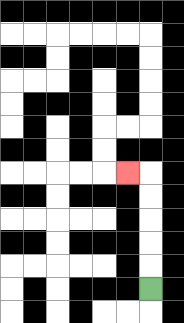{'start': '[6, 12]', 'end': '[5, 7]', 'path_directions': 'U,U,U,U,U,L', 'path_coordinates': '[[6, 12], [6, 11], [6, 10], [6, 9], [6, 8], [6, 7], [5, 7]]'}